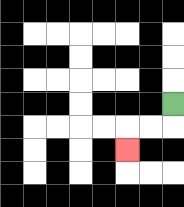{'start': '[7, 4]', 'end': '[5, 6]', 'path_directions': 'D,L,L,D', 'path_coordinates': '[[7, 4], [7, 5], [6, 5], [5, 5], [5, 6]]'}